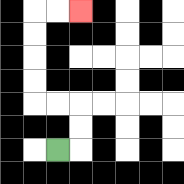{'start': '[2, 6]', 'end': '[3, 0]', 'path_directions': 'R,U,U,L,L,U,U,U,U,R,R', 'path_coordinates': '[[2, 6], [3, 6], [3, 5], [3, 4], [2, 4], [1, 4], [1, 3], [1, 2], [1, 1], [1, 0], [2, 0], [3, 0]]'}